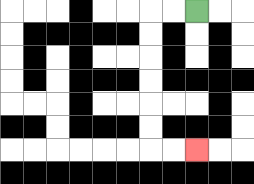{'start': '[8, 0]', 'end': '[8, 6]', 'path_directions': 'L,L,D,D,D,D,D,D,R,R', 'path_coordinates': '[[8, 0], [7, 0], [6, 0], [6, 1], [6, 2], [6, 3], [6, 4], [6, 5], [6, 6], [7, 6], [8, 6]]'}